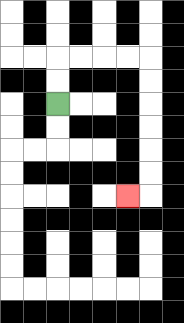{'start': '[2, 4]', 'end': '[5, 8]', 'path_directions': 'U,U,R,R,R,R,D,D,D,D,D,D,L', 'path_coordinates': '[[2, 4], [2, 3], [2, 2], [3, 2], [4, 2], [5, 2], [6, 2], [6, 3], [6, 4], [6, 5], [6, 6], [6, 7], [6, 8], [5, 8]]'}